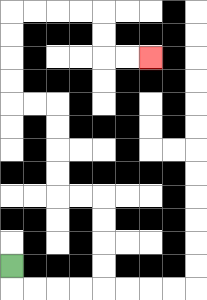{'start': '[0, 11]', 'end': '[6, 2]', 'path_directions': 'D,R,R,R,R,U,U,U,U,L,L,U,U,U,U,L,L,U,U,U,U,R,R,R,R,D,D,R,R', 'path_coordinates': '[[0, 11], [0, 12], [1, 12], [2, 12], [3, 12], [4, 12], [4, 11], [4, 10], [4, 9], [4, 8], [3, 8], [2, 8], [2, 7], [2, 6], [2, 5], [2, 4], [1, 4], [0, 4], [0, 3], [0, 2], [0, 1], [0, 0], [1, 0], [2, 0], [3, 0], [4, 0], [4, 1], [4, 2], [5, 2], [6, 2]]'}